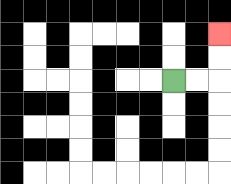{'start': '[7, 3]', 'end': '[9, 1]', 'path_directions': 'R,R,U,U', 'path_coordinates': '[[7, 3], [8, 3], [9, 3], [9, 2], [9, 1]]'}